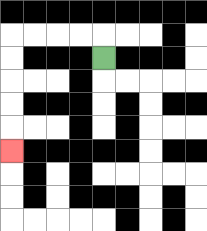{'start': '[4, 2]', 'end': '[0, 6]', 'path_directions': 'U,L,L,L,L,D,D,D,D,D', 'path_coordinates': '[[4, 2], [4, 1], [3, 1], [2, 1], [1, 1], [0, 1], [0, 2], [0, 3], [0, 4], [0, 5], [0, 6]]'}